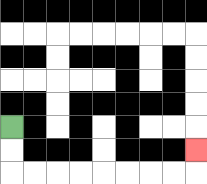{'start': '[0, 5]', 'end': '[8, 6]', 'path_directions': 'D,D,R,R,R,R,R,R,R,R,U', 'path_coordinates': '[[0, 5], [0, 6], [0, 7], [1, 7], [2, 7], [3, 7], [4, 7], [5, 7], [6, 7], [7, 7], [8, 7], [8, 6]]'}